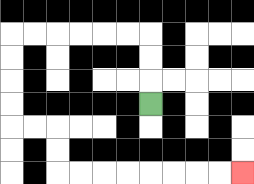{'start': '[6, 4]', 'end': '[10, 7]', 'path_directions': 'U,U,U,L,L,L,L,L,L,D,D,D,D,R,R,D,D,R,R,R,R,R,R,R,R', 'path_coordinates': '[[6, 4], [6, 3], [6, 2], [6, 1], [5, 1], [4, 1], [3, 1], [2, 1], [1, 1], [0, 1], [0, 2], [0, 3], [0, 4], [0, 5], [1, 5], [2, 5], [2, 6], [2, 7], [3, 7], [4, 7], [5, 7], [6, 7], [7, 7], [8, 7], [9, 7], [10, 7]]'}